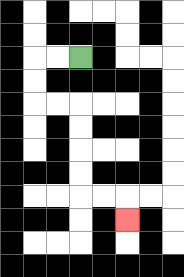{'start': '[3, 2]', 'end': '[5, 9]', 'path_directions': 'L,L,D,D,R,R,D,D,D,D,R,R,D', 'path_coordinates': '[[3, 2], [2, 2], [1, 2], [1, 3], [1, 4], [2, 4], [3, 4], [3, 5], [3, 6], [3, 7], [3, 8], [4, 8], [5, 8], [5, 9]]'}